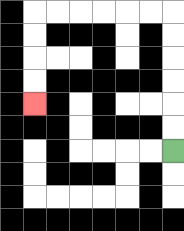{'start': '[7, 6]', 'end': '[1, 4]', 'path_directions': 'U,U,U,U,U,U,L,L,L,L,L,L,D,D,D,D', 'path_coordinates': '[[7, 6], [7, 5], [7, 4], [7, 3], [7, 2], [7, 1], [7, 0], [6, 0], [5, 0], [4, 0], [3, 0], [2, 0], [1, 0], [1, 1], [1, 2], [1, 3], [1, 4]]'}